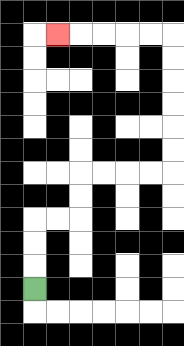{'start': '[1, 12]', 'end': '[2, 1]', 'path_directions': 'U,U,U,R,R,U,U,R,R,R,R,U,U,U,U,U,U,L,L,L,L,L', 'path_coordinates': '[[1, 12], [1, 11], [1, 10], [1, 9], [2, 9], [3, 9], [3, 8], [3, 7], [4, 7], [5, 7], [6, 7], [7, 7], [7, 6], [7, 5], [7, 4], [7, 3], [7, 2], [7, 1], [6, 1], [5, 1], [4, 1], [3, 1], [2, 1]]'}